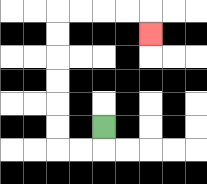{'start': '[4, 5]', 'end': '[6, 1]', 'path_directions': 'D,L,L,U,U,U,U,U,U,R,R,R,R,D', 'path_coordinates': '[[4, 5], [4, 6], [3, 6], [2, 6], [2, 5], [2, 4], [2, 3], [2, 2], [2, 1], [2, 0], [3, 0], [4, 0], [5, 0], [6, 0], [6, 1]]'}